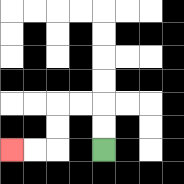{'start': '[4, 6]', 'end': '[0, 6]', 'path_directions': 'U,U,L,L,D,D,L,L', 'path_coordinates': '[[4, 6], [4, 5], [4, 4], [3, 4], [2, 4], [2, 5], [2, 6], [1, 6], [0, 6]]'}